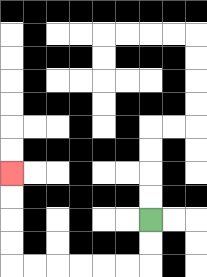{'start': '[6, 9]', 'end': '[0, 7]', 'path_directions': 'D,D,L,L,L,L,L,L,U,U,U,U', 'path_coordinates': '[[6, 9], [6, 10], [6, 11], [5, 11], [4, 11], [3, 11], [2, 11], [1, 11], [0, 11], [0, 10], [0, 9], [0, 8], [0, 7]]'}